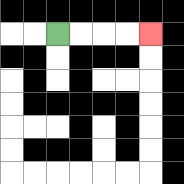{'start': '[2, 1]', 'end': '[6, 1]', 'path_directions': 'R,R,R,R', 'path_coordinates': '[[2, 1], [3, 1], [4, 1], [5, 1], [6, 1]]'}